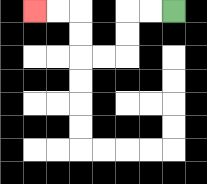{'start': '[7, 0]', 'end': '[1, 0]', 'path_directions': 'L,L,D,D,L,L,U,U,L,L', 'path_coordinates': '[[7, 0], [6, 0], [5, 0], [5, 1], [5, 2], [4, 2], [3, 2], [3, 1], [3, 0], [2, 0], [1, 0]]'}